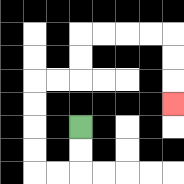{'start': '[3, 5]', 'end': '[7, 4]', 'path_directions': 'D,D,L,L,U,U,U,U,R,R,U,U,R,R,R,R,D,D,D', 'path_coordinates': '[[3, 5], [3, 6], [3, 7], [2, 7], [1, 7], [1, 6], [1, 5], [1, 4], [1, 3], [2, 3], [3, 3], [3, 2], [3, 1], [4, 1], [5, 1], [6, 1], [7, 1], [7, 2], [7, 3], [7, 4]]'}